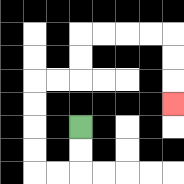{'start': '[3, 5]', 'end': '[7, 4]', 'path_directions': 'D,D,L,L,U,U,U,U,R,R,U,U,R,R,R,R,D,D,D', 'path_coordinates': '[[3, 5], [3, 6], [3, 7], [2, 7], [1, 7], [1, 6], [1, 5], [1, 4], [1, 3], [2, 3], [3, 3], [3, 2], [3, 1], [4, 1], [5, 1], [6, 1], [7, 1], [7, 2], [7, 3], [7, 4]]'}